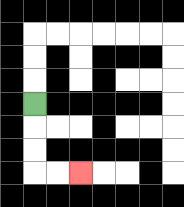{'start': '[1, 4]', 'end': '[3, 7]', 'path_directions': 'D,D,D,R,R', 'path_coordinates': '[[1, 4], [1, 5], [1, 6], [1, 7], [2, 7], [3, 7]]'}